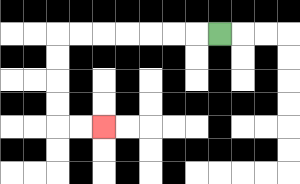{'start': '[9, 1]', 'end': '[4, 5]', 'path_directions': 'L,L,L,L,L,L,L,D,D,D,D,R,R', 'path_coordinates': '[[9, 1], [8, 1], [7, 1], [6, 1], [5, 1], [4, 1], [3, 1], [2, 1], [2, 2], [2, 3], [2, 4], [2, 5], [3, 5], [4, 5]]'}